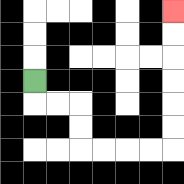{'start': '[1, 3]', 'end': '[7, 0]', 'path_directions': 'D,R,R,D,D,R,R,R,R,U,U,U,U,U,U', 'path_coordinates': '[[1, 3], [1, 4], [2, 4], [3, 4], [3, 5], [3, 6], [4, 6], [5, 6], [6, 6], [7, 6], [7, 5], [7, 4], [7, 3], [7, 2], [7, 1], [7, 0]]'}